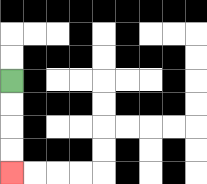{'start': '[0, 3]', 'end': '[0, 7]', 'path_directions': 'D,D,D,D', 'path_coordinates': '[[0, 3], [0, 4], [0, 5], [0, 6], [0, 7]]'}